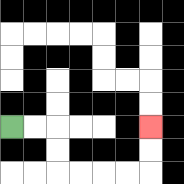{'start': '[0, 5]', 'end': '[6, 5]', 'path_directions': 'R,R,D,D,R,R,R,R,U,U', 'path_coordinates': '[[0, 5], [1, 5], [2, 5], [2, 6], [2, 7], [3, 7], [4, 7], [5, 7], [6, 7], [6, 6], [6, 5]]'}